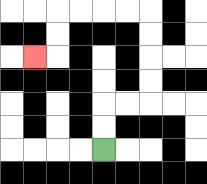{'start': '[4, 6]', 'end': '[1, 2]', 'path_directions': 'U,U,R,R,U,U,U,U,L,L,L,L,D,D,L', 'path_coordinates': '[[4, 6], [4, 5], [4, 4], [5, 4], [6, 4], [6, 3], [6, 2], [6, 1], [6, 0], [5, 0], [4, 0], [3, 0], [2, 0], [2, 1], [2, 2], [1, 2]]'}